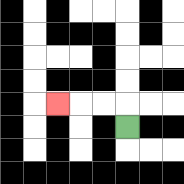{'start': '[5, 5]', 'end': '[2, 4]', 'path_directions': 'U,L,L,L', 'path_coordinates': '[[5, 5], [5, 4], [4, 4], [3, 4], [2, 4]]'}